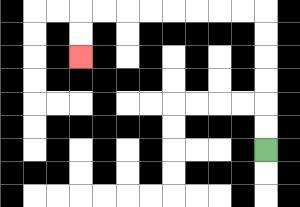{'start': '[11, 6]', 'end': '[3, 2]', 'path_directions': 'U,U,U,U,U,U,L,L,L,L,L,L,L,L,D,D', 'path_coordinates': '[[11, 6], [11, 5], [11, 4], [11, 3], [11, 2], [11, 1], [11, 0], [10, 0], [9, 0], [8, 0], [7, 0], [6, 0], [5, 0], [4, 0], [3, 0], [3, 1], [3, 2]]'}